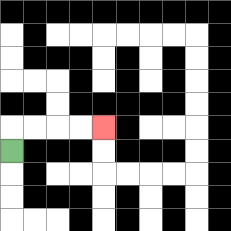{'start': '[0, 6]', 'end': '[4, 5]', 'path_directions': 'U,R,R,R,R', 'path_coordinates': '[[0, 6], [0, 5], [1, 5], [2, 5], [3, 5], [4, 5]]'}